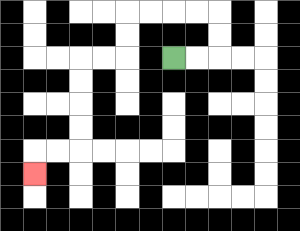{'start': '[7, 2]', 'end': '[1, 7]', 'path_directions': 'R,R,U,U,L,L,L,L,D,D,L,L,D,D,D,D,L,L,D', 'path_coordinates': '[[7, 2], [8, 2], [9, 2], [9, 1], [9, 0], [8, 0], [7, 0], [6, 0], [5, 0], [5, 1], [5, 2], [4, 2], [3, 2], [3, 3], [3, 4], [3, 5], [3, 6], [2, 6], [1, 6], [1, 7]]'}